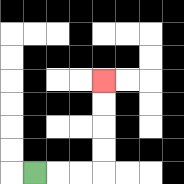{'start': '[1, 7]', 'end': '[4, 3]', 'path_directions': 'R,R,R,U,U,U,U', 'path_coordinates': '[[1, 7], [2, 7], [3, 7], [4, 7], [4, 6], [4, 5], [4, 4], [4, 3]]'}